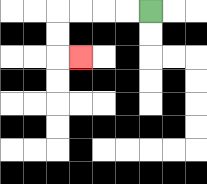{'start': '[6, 0]', 'end': '[3, 2]', 'path_directions': 'L,L,L,L,D,D,R', 'path_coordinates': '[[6, 0], [5, 0], [4, 0], [3, 0], [2, 0], [2, 1], [2, 2], [3, 2]]'}